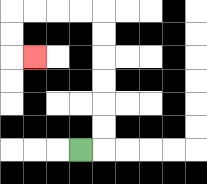{'start': '[3, 6]', 'end': '[1, 2]', 'path_directions': 'R,U,U,U,U,U,U,L,L,L,L,D,D,R', 'path_coordinates': '[[3, 6], [4, 6], [4, 5], [4, 4], [4, 3], [4, 2], [4, 1], [4, 0], [3, 0], [2, 0], [1, 0], [0, 0], [0, 1], [0, 2], [1, 2]]'}